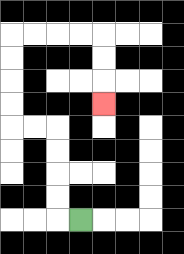{'start': '[3, 9]', 'end': '[4, 4]', 'path_directions': 'L,U,U,U,U,L,L,U,U,U,U,R,R,R,R,D,D,D', 'path_coordinates': '[[3, 9], [2, 9], [2, 8], [2, 7], [2, 6], [2, 5], [1, 5], [0, 5], [0, 4], [0, 3], [0, 2], [0, 1], [1, 1], [2, 1], [3, 1], [4, 1], [4, 2], [4, 3], [4, 4]]'}